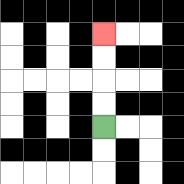{'start': '[4, 5]', 'end': '[4, 1]', 'path_directions': 'U,U,U,U', 'path_coordinates': '[[4, 5], [4, 4], [4, 3], [4, 2], [4, 1]]'}